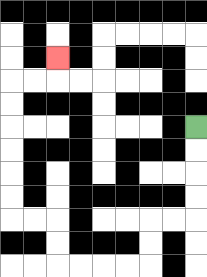{'start': '[8, 5]', 'end': '[2, 2]', 'path_directions': 'D,D,D,D,L,L,D,D,L,L,L,L,U,U,L,L,U,U,U,U,U,U,R,R,U', 'path_coordinates': '[[8, 5], [8, 6], [8, 7], [8, 8], [8, 9], [7, 9], [6, 9], [6, 10], [6, 11], [5, 11], [4, 11], [3, 11], [2, 11], [2, 10], [2, 9], [1, 9], [0, 9], [0, 8], [0, 7], [0, 6], [0, 5], [0, 4], [0, 3], [1, 3], [2, 3], [2, 2]]'}